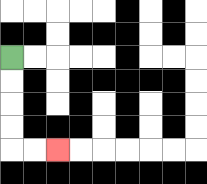{'start': '[0, 2]', 'end': '[2, 6]', 'path_directions': 'D,D,D,D,R,R', 'path_coordinates': '[[0, 2], [0, 3], [0, 4], [0, 5], [0, 6], [1, 6], [2, 6]]'}